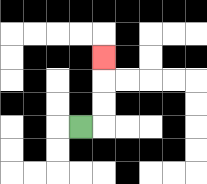{'start': '[3, 5]', 'end': '[4, 2]', 'path_directions': 'R,U,U,U', 'path_coordinates': '[[3, 5], [4, 5], [4, 4], [4, 3], [4, 2]]'}